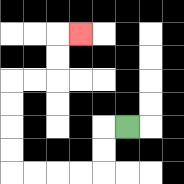{'start': '[5, 5]', 'end': '[3, 1]', 'path_directions': 'L,D,D,L,L,L,L,U,U,U,U,R,R,U,U,R', 'path_coordinates': '[[5, 5], [4, 5], [4, 6], [4, 7], [3, 7], [2, 7], [1, 7], [0, 7], [0, 6], [0, 5], [0, 4], [0, 3], [1, 3], [2, 3], [2, 2], [2, 1], [3, 1]]'}